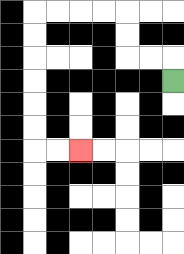{'start': '[7, 3]', 'end': '[3, 6]', 'path_directions': 'U,L,L,U,U,L,L,L,L,D,D,D,D,D,D,R,R', 'path_coordinates': '[[7, 3], [7, 2], [6, 2], [5, 2], [5, 1], [5, 0], [4, 0], [3, 0], [2, 0], [1, 0], [1, 1], [1, 2], [1, 3], [1, 4], [1, 5], [1, 6], [2, 6], [3, 6]]'}